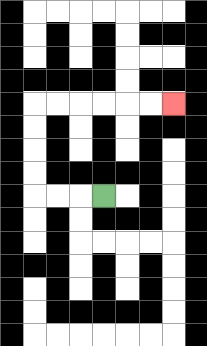{'start': '[4, 8]', 'end': '[7, 4]', 'path_directions': 'L,L,L,U,U,U,U,R,R,R,R,R,R', 'path_coordinates': '[[4, 8], [3, 8], [2, 8], [1, 8], [1, 7], [1, 6], [1, 5], [1, 4], [2, 4], [3, 4], [4, 4], [5, 4], [6, 4], [7, 4]]'}